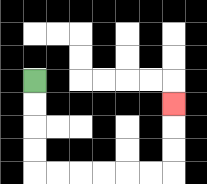{'start': '[1, 3]', 'end': '[7, 4]', 'path_directions': 'D,D,D,D,R,R,R,R,R,R,U,U,U', 'path_coordinates': '[[1, 3], [1, 4], [1, 5], [1, 6], [1, 7], [2, 7], [3, 7], [4, 7], [5, 7], [6, 7], [7, 7], [7, 6], [7, 5], [7, 4]]'}